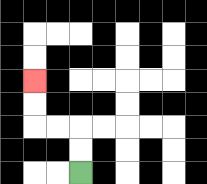{'start': '[3, 7]', 'end': '[1, 3]', 'path_directions': 'U,U,L,L,U,U', 'path_coordinates': '[[3, 7], [3, 6], [3, 5], [2, 5], [1, 5], [1, 4], [1, 3]]'}